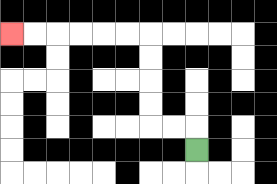{'start': '[8, 6]', 'end': '[0, 1]', 'path_directions': 'U,L,L,U,U,U,U,L,L,L,L,L,L', 'path_coordinates': '[[8, 6], [8, 5], [7, 5], [6, 5], [6, 4], [6, 3], [6, 2], [6, 1], [5, 1], [4, 1], [3, 1], [2, 1], [1, 1], [0, 1]]'}